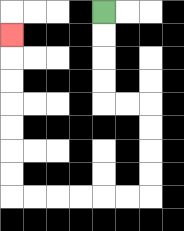{'start': '[4, 0]', 'end': '[0, 1]', 'path_directions': 'D,D,D,D,R,R,D,D,D,D,L,L,L,L,L,L,U,U,U,U,U,U,U', 'path_coordinates': '[[4, 0], [4, 1], [4, 2], [4, 3], [4, 4], [5, 4], [6, 4], [6, 5], [6, 6], [6, 7], [6, 8], [5, 8], [4, 8], [3, 8], [2, 8], [1, 8], [0, 8], [0, 7], [0, 6], [0, 5], [0, 4], [0, 3], [0, 2], [0, 1]]'}